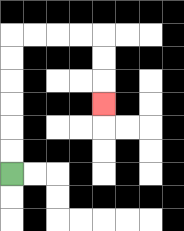{'start': '[0, 7]', 'end': '[4, 4]', 'path_directions': 'U,U,U,U,U,U,R,R,R,R,D,D,D', 'path_coordinates': '[[0, 7], [0, 6], [0, 5], [0, 4], [0, 3], [0, 2], [0, 1], [1, 1], [2, 1], [3, 1], [4, 1], [4, 2], [4, 3], [4, 4]]'}